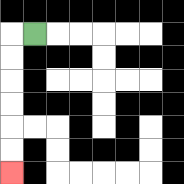{'start': '[1, 1]', 'end': '[0, 7]', 'path_directions': 'L,D,D,D,D,D,D', 'path_coordinates': '[[1, 1], [0, 1], [0, 2], [0, 3], [0, 4], [0, 5], [0, 6], [0, 7]]'}